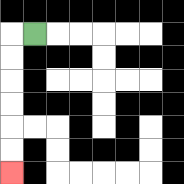{'start': '[1, 1]', 'end': '[0, 7]', 'path_directions': 'L,D,D,D,D,D,D', 'path_coordinates': '[[1, 1], [0, 1], [0, 2], [0, 3], [0, 4], [0, 5], [0, 6], [0, 7]]'}